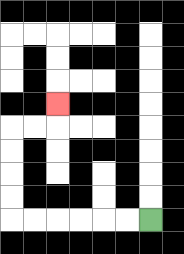{'start': '[6, 9]', 'end': '[2, 4]', 'path_directions': 'L,L,L,L,L,L,U,U,U,U,R,R,U', 'path_coordinates': '[[6, 9], [5, 9], [4, 9], [3, 9], [2, 9], [1, 9], [0, 9], [0, 8], [0, 7], [0, 6], [0, 5], [1, 5], [2, 5], [2, 4]]'}